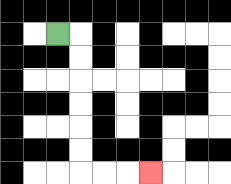{'start': '[2, 1]', 'end': '[6, 7]', 'path_directions': 'R,D,D,D,D,D,D,R,R,R', 'path_coordinates': '[[2, 1], [3, 1], [3, 2], [3, 3], [3, 4], [3, 5], [3, 6], [3, 7], [4, 7], [5, 7], [6, 7]]'}